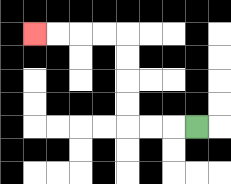{'start': '[8, 5]', 'end': '[1, 1]', 'path_directions': 'L,L,L,U,U,U,U,L,L,L,L', 'path_coordinates': '[[8, 5], [7, 5], [6, 5], [5, 5], [5, 4], [5, 3], [5, 2], [5, 1], [4, 1], [3, 1], [2, 1], [1, 1]]'}